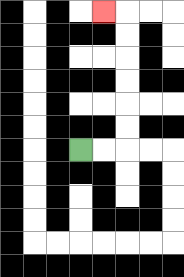{'start': '[3, 6]', 'end': '[4, 0]', 'path_directions': 'R,R,U,U,U,U,U,U,L', 'path_coordinates': '[[3, 6], [4, 6], [5, 6], [5, 5], [5, 4], [5, 3], [5, 2], [5, 1], [5, 0], [4, 0]]'}